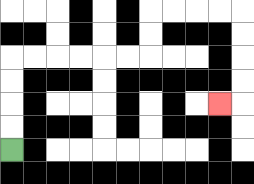{'start': '[0, 6]', 'end': '[9, 4]', 'path_directions': 'U,U,U,U,R,R,R,R,R,R,U,U,R,R,R,R,D,D,D,D,L', 'path_coordinates': '[[0, 6], [0, 5], [0, 4], [0, 3], [0, 2], [1, 2], [2, 2], [3, 2], [4, 2], [5, 2], [6, 2], [6, 1], [6, 0], [7, 0], [8, 0], [9, 0], [10, 0], [10, 1], [10, 2], [10, 3], [10, 4], [9, 4]]'}